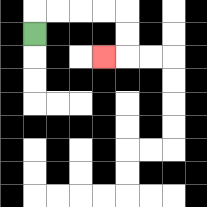{'start': '[1, 1]', 'end': '[4, 2]', 'path_directions': 'U,R,R,R,R,D,D,L', 'path_coordinates': '[[1, 1], [1, 0], [2, 0], [3, 0], [4, 0], [5, 0], [5, 1], [5, 2], [4, 2]]'}